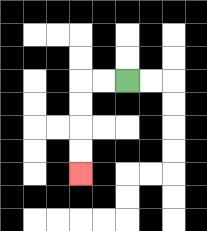{'start': '[5, 3]', 'end': '[3, 7]', 'path_directions': 'L,L,D,D,D,D', 'path_coordinates': '[[5, 3], [4, 3], [3, 3], [3, 4], [3, 5], [3, 6], [3, 7]]'}